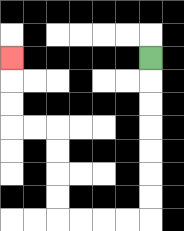{'start': '[6, 2]', 'end': '[0, 2]', 'path_directions': 'D,D,D,D,D,D,D,L,L,L,L,U,U,U,U,L,L,U,U,U', 'path_coordinates': '[[6, 2], [6, 3], [6, 4], [6, 5], [6, 6], [6, 7], [6, 8], [6, 9], [5, 9], [4, 9], [3, 9], [2, 9], [2, 8], [2, 7], [2, 6], [2, 5], [1, 5], [0, 5], [0, 4], [0, 3], [0, 2]]'}